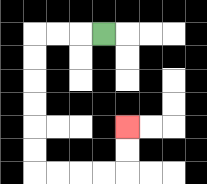{'start': '[4, 1]', 'end': '[5, 5]', 'path_directions': 'L,L,L,D,D,D,D,D,D,R,R,R,R,U,U', 'path_coordinates': '[[4, 1], [3, 1], [2, 1], [1, 1], [1, 2], [1, 3], [1, 4], [1, 5], [1, 6], [1, 7], [2, 7], [3, 7], [4, 7], [5, 7], [5, 6], [5, 5]]'}